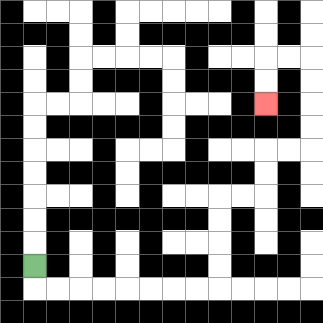{'start': '[1, 11]', 'end': '[11, 4]', 'path_directions': 'D,R,R,R,R,R,R,R,R,U,U,U,U,R,R,U,U,R,R,U,U,U,U,L,L,D,D', 'path_coordinates': '[[1, 11], [1, 12], [2, 12], [3, 12], [4, 12], [5, 12], [6, 12], [7, 12], [8, 12], [9, 12], [9, 11], [9, 10], [9, 9], [9, 8], [10, 8], [11, 8], [11, 7], [11, 6], [12, 6], [13, 6], [13, 5], [13, 4], [13, 3], [13, 2], [12, 2], [11, 2], [11, 3], [11, 4]]'}